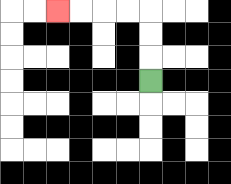{'start': '[6, 3]', 'end': '[2, 0]', 'path_directions': 'U,U,U,L,L,L,L', 'path_coordinates': '[[6, 3], [6, 2], [6, 1], [6, 0], [5, 0], [4, 0], [3, 0], [2, 0]]'}